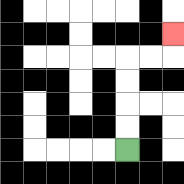{'start': '[5, 6]', 'end': '[7, 1]', 'path_directions': 'U,U,U,U,R,R,U', 'path_coordinates': '[[5, 6], [5, 5], [5, 4], [5, 3], [5, 2], [6, 2], [7, 2], [7, 1]]'}